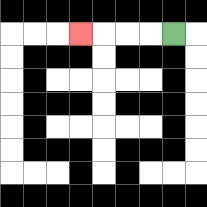{'start': '[7, 1]', 'end': '[3, 1]', 'path_directions': 'L,L,L,L', 'path_coordinates': '[[7, 1], [6, 1], [5, 1], [4, 1], [3, 1]]'}